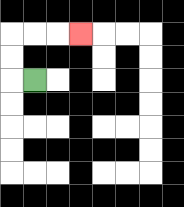{'start': '[1, 3]', 'end': '[3, 1]', 'path_directions': 'L,U,U,R,R,R', 'path_coordinates': '[[1, 3], [0, 3], [0, 2], [0, 1], [1, 1], [2, 1], [3, 1]]'}